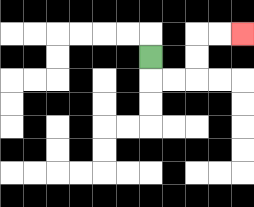{'start': '[6, 2]', 'end': '[10, 1]', 'path_directions': 'D,R,R,U,U,R,R', 'path_coordinates': '[[6, 2], [6, 3], [7, 3], [8, 3], [8, 2], [8, 1], [9, 1], [10, 1]]'}